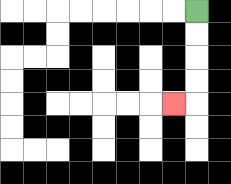{'start': '[8, 0]', 'end': '[7, 4]', 'path_directions': 'D,D,D,D,L', 'path_coordinates': '[[8, 0], [8, 1], [8, 2], [8, 3], [8, 4], [7, 4]]'}